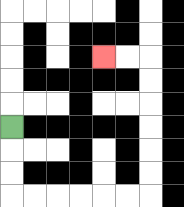{'start': '[0, 5]', 'end': '[4, 2]', 'path_directions': 'D,D,D,R,R,R,R,R,R,U,U,U,U,U,U,L,L', 'path_coordinates': '[[0, 5], [0, 6], [0, 7], [0, 8], [1, 8], [2, 8], [3, 8], [4, 8], [5, 8], [6, 8], [6, 7], [6, 6], [6, 5], [6, 4], [6, 3], [6, 2], [5, 2], [4, 2]]'}